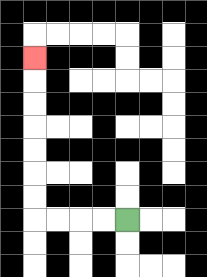{'start': '[5, 9]', 'end': '[1, 2]', 'path_directions': 'L,L,L,L,U,U,U,U,U,U,U', 'path_coordinates': '[[5, 9], [4, 9], [3, 9], [2, 9], [1, 9], [1, 8], [1, 7], [1, 6], [1, 5], [1, 4], [1, 3], [1, 2]]'}